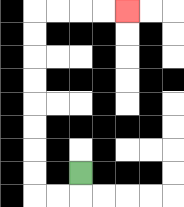{'start': '[3, 7]', 'end': '[5, 0]', 'path_directions': 'D,L,L,U,U,U,U,U,U,U,U,R,R,R,R', 'path_coordinates': '[[3, 7], [3, 8], [2, 8], [1, 8], [1, 7], [1, 6], [1, 5], [1, 4], [1, 3], [1, 2], [1, 1], [1, 0], [2, 0], [3, 0], [4, 0], [5, 0]]'}